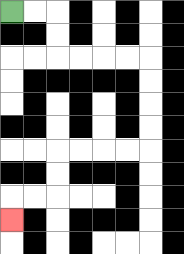{'start': '[0, 0]', 'end': '[0, 9]', 'path_directions': 'R,R,D,D,R,R,R,R,D,D,D,D,L,L,L,L,D,D,L,L,D', 'path_coordinates': '[[0, 0], [1, 0], [2, 0], [2, 1], [2, 2], [3, 2], [4, 2], [5, 2], [6, 2], [6, 3], [6, 4], [6, 5], [6, 6], [5, 6], [4, 6], [3, 6], [2, 6], [2, 7], [2, 8], [1, 8], [0, 8], [0, 9]]'}